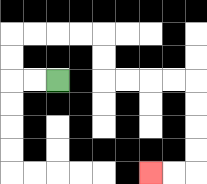{'start': '[2, 3]', 'end': '[6, 7]', 'path_directions': 'L,L,U,U,R,R,R,R,D,D,R,R,R,R,D,D,D,D,L,L', 'path_coordinates': '[[2, 3], [1, 3], [0, 3], [0, 2], [0, 1], [1, 1], [2, 1], [3, 1], [4, 1], [4, 2], [4, 3], [5, 3], [6, 3], [7, 3], [8, 3], [8, 4], [8, 5], [8, 6], [8, 7], [7, 7], [6, 7]]'}